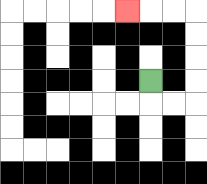{'start': '[6, 3]', 'end': '[5, 0]', 'path_directions': 'D,R,R,U,U,U,U,L,L,L', 'path_coordinates': '[[6, 3], [6, 4], [7, 4], [8, 4], [8, 3], [8, 2], [8, 1], [8, 0], [7, 0], [6, 0], [5, 0]]'}